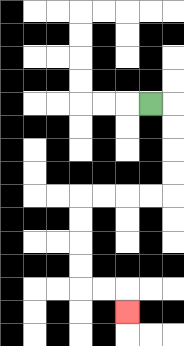{'start': '[6, 4]', 'end': '[5, 13]', 'path_directions': 'R,D,D,D,D,L,L,L,L,D,D,D,D,R,R,D', 'path_coordinates': '[[6, 4], [7, 4], [7, 5], [7, 6], [7, 7], [7, 8], [6, 8], [5, 8], [4, 8], [3, 8], [3, 9], [3, 10], [3, 11], [3, 12], [4, 12], [5, 12], [5, 13]]'}